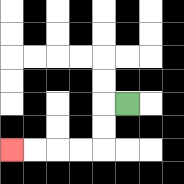{'start': '[5, 4]', 'end': '[0, 6]', 'path_directions': 'L,D,D,L,L,L,L', 'path_coordinates': '[[5, 4], [4, 4], [4, 5], [4, 6], [3, 6], [2, 6], [1, 6], [0, 6]]'}